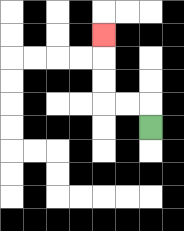{'start': '[6, 5]', 'end': '[4, 1]', 'path_directions': 'U,L,L,U,U,U', 'path_coordinates': '[[6, 5], [6, 4], [5, 4], [4, 4], [4, 3], [4, 2], [4, 1]]'}